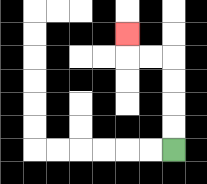{'start': '[7, 6]', 'end': '[5, 1]', 'path_directions': 'U,U,U,U,L,L,U', 'path_coordinates': '[[7, 6], [7, 5], [7, 4], [7, 3], [7, 2], [6, 2], [5, 2], [5, 1]]'}